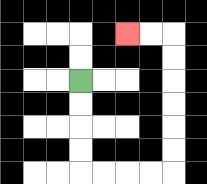{'start': '[3, 3]', 'end': '[5, 1]', 'path_directions': 'D,D,D,D,R,R,R,R,U,U,U,U,U,U,L,L', 'path_coordinates': '[[3, 3], [3, 4], [3, 5], [3, 6], [3, 7], [4, 7], [5, 7], [6, 7], [7, 7], [7, 6], [7, 5], [7, 4], [7, 3], [7, 2], [7, 1], [6, 1], [5, 1]]'}